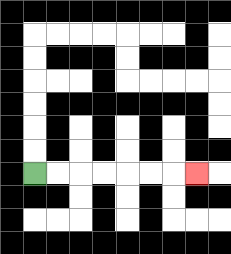{'start': '[1, 7]', 'end': '[8, 7]', 'path_directions': 'R,R,R,R,R,R,R', 'path_coordinates': '[[1, 7], [2, 7], [3, 7], [4, 7], [5, 7], [6, 7], [7, 7], [8, 7]]'}